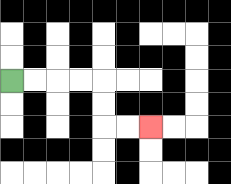{'start': '[0, 3]', 'end': '[6, 5]', 'path_directions': 'R,R,R,R,D,D,R,R', 'path_coordinates': '[[0, 3], [1, 3], [2, 3], [3, 3], [4, 3], [4, 4], [4, 5], [5, 5], [6, 5]]'}